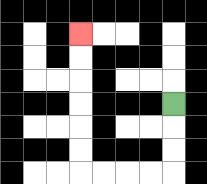{'start': '[7, 4]', 'end': '[3, 1]', 'path_directions': 'D,D,D,L,L,L,L,U,U,U,U,U,U', 'path_coordinates': '[[7, 4], [7, 5], [7, 6], [7, 7], [6, 7], [5, 7], [4, 7], [3, 7], [3, 6], [3, 5], [3, 4], [3, 3], [3, 2], [3, 1]]'}